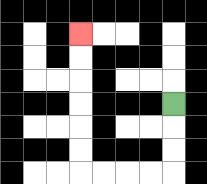{'start': '[7, 4]', 'end': '[3, 1]', 'path_directions': 'D,D,D,L,L,L,L,U,U,U,U,U,U', 'path_coordinates': '[[7, 4], [7, 5], [7, 6], [7, 7], [6, 7], [5, 7], [4, 7], [3, 7], [3, 6], [3, 5], [3, 4], [3, 3], [3, 2], [3, 1]]'}